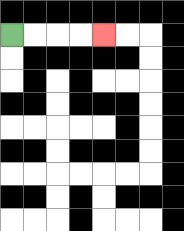{'start': '[0, 1]', 'end': '[4, 1]', 'path_directions': 'R,R,R,R', 'path_coordinates': '[[0, 1], [1, 1], [2, 1], [3, 1], [4, 1]]'}